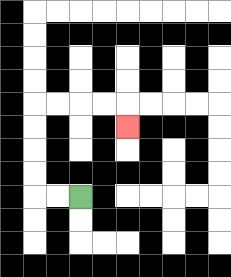{'start': '[3, 8]', 'end': '[5, 5]', 'path_directions': 'L,L,U,U,U,U,R,R,R,R,D', 'path_coordinates': '[[3, 8], [2, 8], [1, 8], [1, 7], [1, 6], [1, 5], [1, 4], [2, 4], [3, 4], [4, 4], [5, 4], [5, 5]]'}